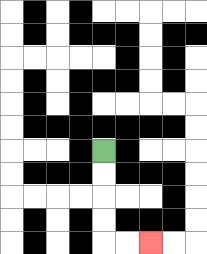{'start': '[4, 6]', 'end': '[6, 10]', 'path_directions': 'D,D,D,D,R,R', 'path_coordinates': '[[4, 6], [4, 7], [4, 8], [4, 9], [4, 10], [5, 10], [6, 10]]'}